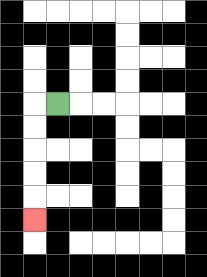{'start': '[2, 4]', 'end': '[1, 9]', 'path_directions': 'L,D,D,D,D,D', 'path_coordinates': '[[2, 4], [1, 4], [1, 5], [1, 6], [1, 7], [1, 8], [1, 9]]'}